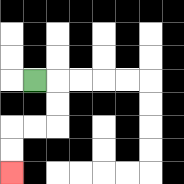{'start': '[1, 3]', 'end': '[0, 7]', 'path_directions': 'R,D,D,L,L,D,D', 'path_coordinates': '[[1, 3], [2, 3], [2, 4], [2, 5], [1, 5], [0, 5], [0, 6], [0, 7]]'}